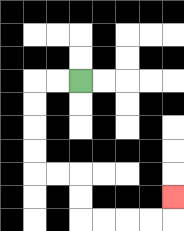{'start': '[3, 3]', 'end': '[7, 8]', 'path_directions': 'L,L,D,D,D,D,R,R,D,D,R,R,R,R,U', 'path_coordinates': '[[3, 3], [2, 3], [1, 3], [1, 4], [1, 5], [1, 6], [1, 7], [2, 7], [3, 7], [3, 8], [3, 9], [4, 9], [5, 9], [6, 9], [7, 9], [7, 8]]'}